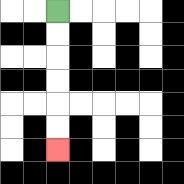{'start': '[2, 0]', 'end': '[2, 6]', 'path_directions': 'D,D,D,D,D,D', 'path_coordinates': '[[2, 0], [2, 1], [2, 2], [2, 3], [2, 4], [2, 5], [2, 6]]'}